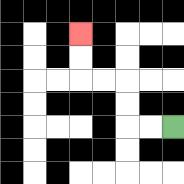{'start': '[7, 5]', 'end': '[3, 1]', 'path_directions': 'L,L,U,U,L,L,U,U', 'path_coordinates': '[[7, 5], [6, 5], [5, 5], [5, 4], [5, 3], [4, 3], [3, 3], [3, 2], [3, 1]]'}